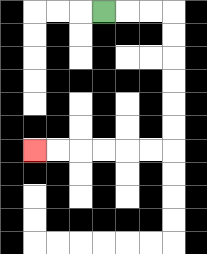{'start': '[4, 0]', 'end': '[1, 6]', 'path_directions': 'R,R,R,D,D,D,D,D,D,L,L,L,L,L,L', 'path_coordinates': '[[4, 0], [5, 0], [6, 0], [7, 0], [7, 1], [7, 2], [7, 3], [7, 4], [7, 5], [7, 6], [6, 6], [5, 6], [4, 6], [3, 6], [2, 6], [1, 6]]'}